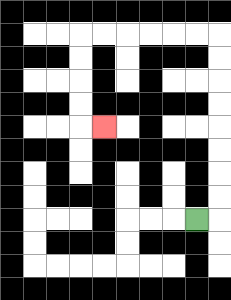{'start': '[8, 9]', 'end': '[4, 5]', 'path_directions': 'R,U,U,U,U,U,U,U,U,L,L,L,L,L,L,D,D,D,D,R', 'path_coordinates': '[[8, 9], [9, 9], [9, 8], [9, 7], [9, 6], [9, 5], [9, 4], [9, 3], [9, 2], [9, 1], [8, 1], [7, 1], [6, 1], [5, 1], [4, 1], [3, 1], [3, 2], [3, 3], [3, 4], [3, 5], [4, 5]]'}